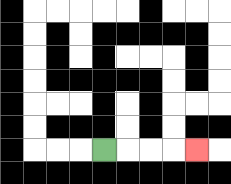{'start': '[4, 6]', 'end': '[8, 6]', 'path_directions': 'R,R,R,R', 'path_coordinates': '[[4, 6], [5, 6], [6, 6], [7, 6], [8, 6]]'}